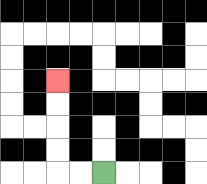{'start': '[4, 7]', 'end': '[2, 3]', 'path_directions': 'L,L,U,U,U,U', 'path_coordinates': '[[4, 7], [3, 7], [2, 7], [2, 6], [2, 5], [2, 4], [2, 3]]'}